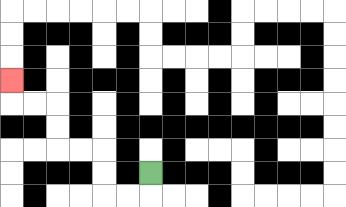{'start': '[6, 7]', 'end': '[0, 3]', 'path_directions': 'D,L,L,U,U,L,L,U,U,L,L,U', 'path_coordinates': '[[6, 7], [6, 8], [5, 8], [4, 8], [4, 7], [4, 6], [3, 6], [2, 6], [2, 5], [2, 4], [1, 4], [0, 4], [0, 3]]'}